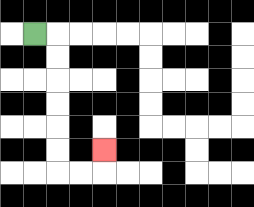{'start': '[1, 1]', 'end': '[4, 6]', 'path_directions': 'R,D,D,D,D,D,D,R,R,U', 'path_coordinates': '[[1, 1], [2, 1], [2, 2], [2, 3], [2, 4], [2, 5], [2, 6], [2, 7], [3, 7], [4, 7], [4, 6]]'}